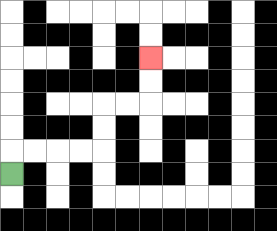{'start': '[0, 7]', 'end': '[6, 2]', 'path_directions': 'U,R,R,R,R,U,U,R,R,U,U', 'path_coordinates': '[[0, 7], [0, 6], [1, 6], [2, 6], [3, 6], [4, 6], [4, 5], [4, 4], [5, 4], [6, 4], [6, 3], [6, 2]]'}